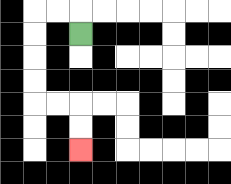{'start': '[3, 1]', 'end': '[3, 6]', 'path_directions': 'U,L,L,D,D,D,D,R,R,D,D', 'path_coordinates': '[[3, 1], [3, 0], [2, 0], [1, 0], [1, 1], [1, 2], [1, 3], [1, 4], [2, 4], [3, 4], [3, 5], [3, 6]]'}